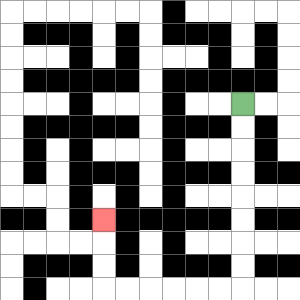{'start': '[10, 4]', 'end': '[4, 9]', 'path_directions': 'D,D,D,D,D,D,D,D,L,L,L,L,L,L,U,U,U', 'path_coordinates': '[[10, 4], [10, 5], [10, 6], [10, 7], [10, 8], [10, 9], [10, 10], [10, 11], [10, 12], [9, 12], [8, 12], [7, 12], [6, 12], [5, 12], [4, 12], [4, 11], [4, 10], [4, 9]]'}